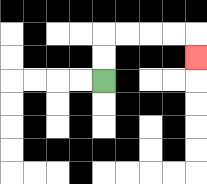{'start': '[4, 3]', 'end': '[8, 2]', 'path_directions': 'U,U,R,R,R,R,D', 'path_coordinates': '[[4, 3], [4, 2], [4, 1], [5, 1], [6, 1], [7, 1], [8, 1], [8, 2]]'}